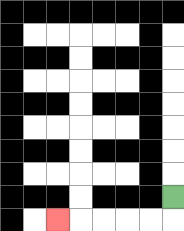{'start': '[7, 8]', 'end': '[2, 9]', 'path_directions': 'D,L,L,L,L,L', 'path_coordinates': '[[7, 8], [7, 9], [6, 9], [5, 9], [4, 9], [3, 9], [2, 9]]'}